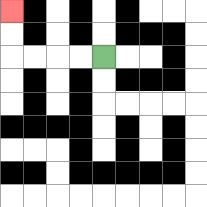{'start': '[4, 2]', 'end': '[0, 0]', 'path_directions': 'L,L,L,L,U,U', 'path_coordinates': '[[4, 2], [3, 2], [2, 2], [1, 2], [0, 2], [0, 1], [0, 0]]'}